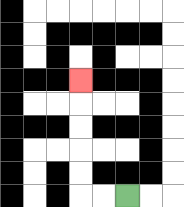{'start': '[5, 8]', 'end': '[3, 3]', 'path_directions': 'L,L,U,U,U,U,U', 'path_coordinates': '[[5, 8], [4, 8], [3, 8], [3, 7], [3, 6], [3, 5], [3, 4], [3, 3]]'}